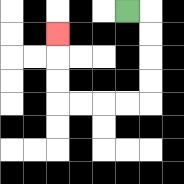{'start': '[5, 0]', 'end': '[2, 1]', 'path_directions': 'R,D,D,D,D,L,L,L,L,U,U,U', 'path_coordinates': '[[5, 0], [6, 0], [6, 1], [6, 2], [6, 3], [6, 4], [5, 4], [4, 4], [3, 4], [2, 4], [2, 3], [2, 2], [2, 1]]'}